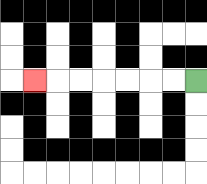{'start': '[8, 3]', 'end': '[1, 3]', 'path_directions': 'L,L,L,L,L,L,L', 'path_coordinates': '[[8, 3], [7, 3], [6, 3], [5, 3], [4, 3], [3, 3], [2, 3], [1, 3]]'}